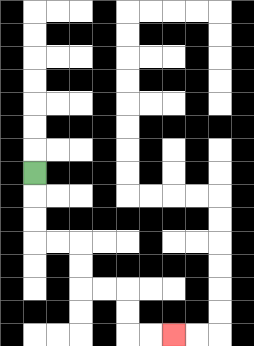{'start': '[1, 7]', 'end': '[7, 14]', 'path_directions': 'D,D,D,R,R,D,D,R,R,D,D,R,R', 'path_coordinates': '[[1, 7], [1, 8], [1, 9], [1, 10], [2, 10], [3, 10], [3, 11], [3, 12], [4, 12], [5, 12], [5, 13], [5, 14], [6, 14], [7, 14]]'}